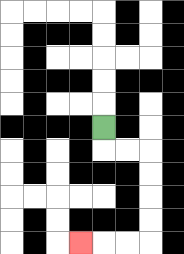{'start': '[4, 5]', 'end': '[3, 10]', 'path_directions': 'D,R,R,D,D,D,D,L,L,L', 'path_coordinates': '[[4, 5], [4, 6], [5, 6], [6, 6], [6, 7], [6, 8], [6, 9], [6, 10], [5, 10], [4, 10], [3, 10]]'}